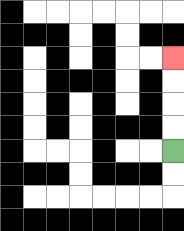{'start': '[7, 6]', 'end': '[7, 2]', 'path_directions': 'U,U,U,U', 'path_coordinates': '[[7, 6], [7, 5], [7, 4], [7, 3], [7, 2]]'}